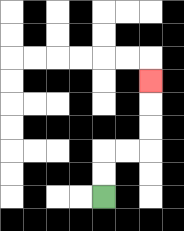{'start': '[4, 8]', 'end': '[6, 3]', 'path_directions': 'U,U,R,R,U,U,U', 'path_coordinates': '[[4, 8], [4, 7], [4, 6], [5, 6], [6, 6], [6, 5], [6, 4], [6, 3]]'}